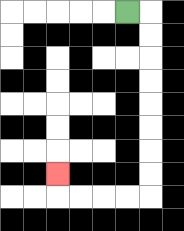{'start': '[5, 0]', 'end': '[2, 7]', 'path_directions': 'R,D,D,D,D,D,D,D,D,L,L,L,L,U', 'path_coordinates': '[[5, 0], [6, 0], [6, 1], [6, 2], [6, 3], [6, 4], [6, 5], [6, 6], [6, 7], [6, 8], [5, 8], [4, 8], [3, 8], [2, 8], [2, 7]]'}